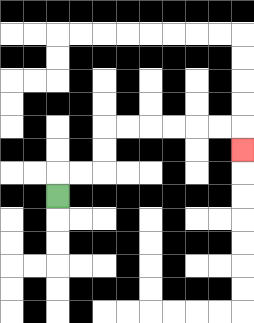{'start': '[2, 8]', 'end': '[10, 6]', 'path_directions': 'U,R,R,U,U,R,R,R,R,R,R,D', 'path_coordinates': '[[2, 8], [2, 7], [3, 7], [4, 7], [4, 6], [4, 5], [5, 5], [6, 5], [7, 5], [8, 5], [9, 5], [10, 5], [10, 6]]'}